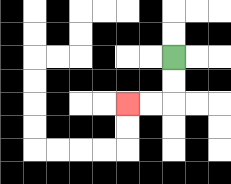{'start': '[7, 2]', 'end': '[5, 4]', 'path_directions': 'D,D,L,L', 'path_coordinates': '[[7, 2], [7, 3], [7, 4], [6, 4], [5, 4]]'}